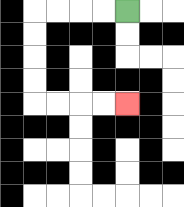{'start': '[5, 0]', 'end': '[5, 4]', 'path_directions': 'L,L,L,L,D,D,D,D,R,R,R,R', 'path_coordinates': '[[5, 0], [4, 0], [3, 0], [2, 0], [1, 0], [1, 1], [1, 2], [1, 3], [1, 4], [2, 4], [3, 4], [4, 4], [5, 4]]'}